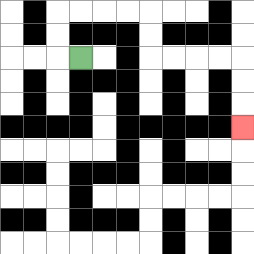{'start': '[3, 2]', 'end': '[10, 5]', 'path_directions': 'L,U,U,R,R,R,R,D,D,R,R,R,R,D,D,D', 'path_coordinates': '[[3, 2], [2, 2], [2, 1], [2, 0], [3, 0], [4, 0], [5, 0], [6, 0], [6, 1], [6, 2], [7, 2], [8, 2], [9, 2], [10, 2], [10, 3], [10, 4], [10, 5]]'}